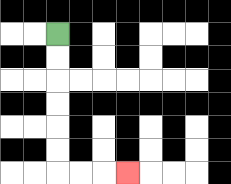{'start': '[2, 1]', 'end': '[5, 7]', 'path_directions': 'D,D,D,D,D,D,R,R,R', 'path_coordinates': '[[2, 1], [2, 2], [2, 3], [2, 4], [2, 5], [2, 6], [2, 7], [3, 7], [4, 7], [5, 7]]'}